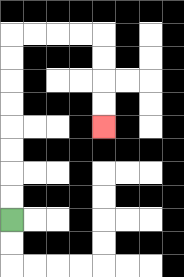{'start': '[0, 9]', 'end': '[4, 5]', 'path_directions': 'U,U,U,U,U,U,U,U,R,R,R,R,D,D,D,D', 'path_coordinates': '[[0, 9], [0, 8], [0, 7], [0, 6], [0, 5], [0, 4], [0, 3], [0, 2], [0, 1], [1, 1], [2, 1], [3, 1], [4, 1], [4, 2], [4, 3], [4, 4], [4, 5]]'}